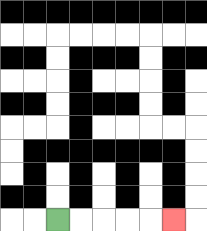{'start': '[2, 9]', 'end': '[7, 9]', 'path_directions': 'R,R,R,R,R', 'path_coordinates': '[[2, 9], [3, 9], [4, 9], [5, 9], [6, 9], [7, 9]]'}